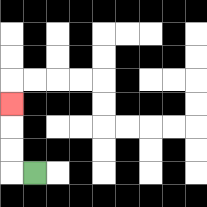{'start': '[1, 7]', 'end': '[0, 4]', 'path_directions': 'L,U,U,U', 'path_coordinates': '[[1, 7], [0, 7], [0, 6], [0, 5], [0, 4]]'}